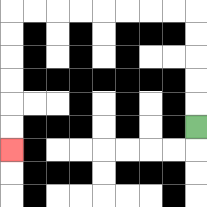{'start': '[8, 5]', 'end': '[0, 6]', 'path_directions': 'U,U,U,U,U,L,L,L,L,L,L,L,L,D,D,D,D,D,D', 'path_coordinates': '[[8, 5], [8, 4], [8, 3], [8, 2], [8, 1], [8, 0], [7, 0], [6, 0], [5, 0], [4, 0], [3, 0], [2, 0], [1, 0], [0, 0], [0, 1], [0, 2], [0, 3], [0, 4], [0, 5], [0, 6]]'}